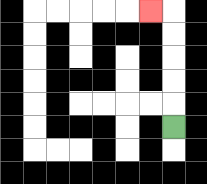{'start': '[7, 5]', 'end': '[6, 0]', 'path_directions': 'U,U,U,U,U,L', 'path_coordinates': '[[7, 5], [7, 4], [7, 3], [7, 2], [7, 1], [7, 0], [6, 0]]'}